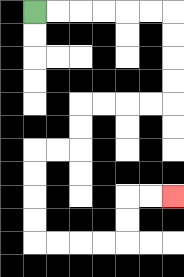{'start': '[1, 0]', 'end': '[7, 8]', 'path_directions': 'R,R,R,R,R,R,D,D,D,D,L,L,L,L,D,D,L,L,D,D,D,D,R,R,R,R,U,U,R,R', 'path_coordinates': '[[1, 0], [2, 0], [3, 0], [4, 0], [5, 0], [6, 0], [7, 0], [7, 1], [7, 2], [7, 3], [7, 4], [6, 4], [5, 4], [4, 4], [3, 4], [3, 5], [3, 6], [2, 6], [1, 6], [1, 7], [1, 8], [1, 9], [1, 10], [2, 10], [3, 10], [4, 10], [5, 10], [5, 9], [5, 8], [6, 8], [7, 8]]'}